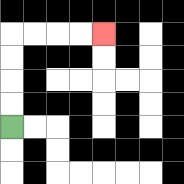{'start': '[0, 5]', 'end': '[4, 1]', 'path_directions': 'U,U,U,U,R,R,R,R', 'path_coordinates': '[[0, 5], [0, 4], [0, 3], [0, 2], [0, 1], [1, 1], [2, 1], [3, 1], [4, 1]]'}